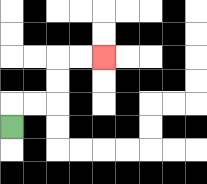{'start': '[0, 5]', 'end': '[4, 2]', 'path_directions': 'U,R,R,U,U,R,R', 'path_coordinates': '[[0, 5], [0, 4], [1, 4], [2, 4], [2, 3], [2, 2], [3, 2], [4, 2]]'}